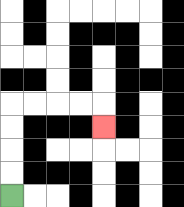{'start': '[0, 8]', 'end': '[4, 5]', 'path_directions': 'U,U,U,U,R,R,R,R,D', 'path_coordinates': '[[0, 8], [0, 7], [0, 6], [0, 5], [0, 4], [1, 4], [2, 4], [3, 4], [4, 4], [4, 5]]'}